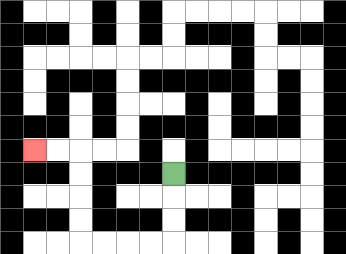{'start': '[7, 7]', 'end': '[1, 6]', 'path_directions': 'D,D,D,L,L,L,L,U,U,U,U,L,L', 'path_coordinates': '[[7, 7], [7, 8], [7, 9], [7, 10], [6, 10], [5, 10], [4, 10], [3, 10], [3, 9], [3, 8], [3, 7], [3, 6], [2, 6], [1, 6]]'}